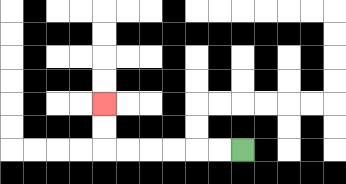{'start': '[10, 6]', 'end': '[4, 4]', 'path_directions': 'L,L,L,L,L,L,U,U', 'path_coordinates': '[[10, 6], [9, 6], [8, 6], [7, 6], [6, 6], [5, 6], [4, 6], [4, 5], [4, 4]]'}